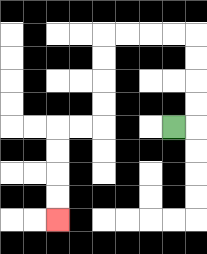{'start': '[7, 5]', 'end': '[2, 9]', 'path_directions': 'R,U,U,U,U,L,L,L,L,D,D,D,D,L,L,D,D,D,D', 'path_coordinates': '[[7, 5], [8, 5], [8, 4], [8, 3], [8, 2], [8, 1], [7, 1], [6, 1], [5, 1], [4, 1], [4, 2], [4, 3], [4, 4], [4, 5], [3, 5], [2, 5], [2, 6], [2, 7], [2, 8], [2, 9]]'}